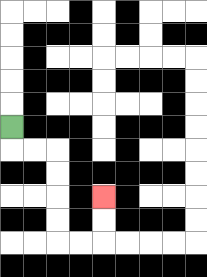{'start': '[0, 5]', 'end': '[4, 8]', 'path_directions': 'D,R,R,D,D,D,D,R,R,U,U', 'path_coordinates': '[[0, 5], [0, 6], [1, 6], [2, 6], [2, 7], [2, 8], [2, 9], [2, 10], [3, 10], [4, 10], [4, 9], [4, 8]]'}